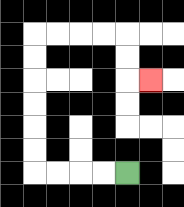{'start': '[5, 7]', 'end': '[6, 3]', 'path_directions': 'L,L,L,L,U,U,U,U,U,U,R,R,R,R,D,D,R', 'path_coordinates': '[[5, 7], [4, 7], [3, 7], [2, 7], [1, 7], [1, 6], [1, 5], [1, 4], [1, 3], [1, 2], [1, 1], [2, 1], [3, 1], [4, 1], [5, 1], [5, 2], [5, 3], [6, 3]]'}